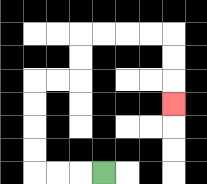{'start': '[4, 7]', 'end': '[7, 4]', 'path_directions': 'L,L,L,U,U,U,U,R,R,U,U,R,R,R,R,D,D,D', 'path_coordinates': '[[4, 7], [3, 7], [2, 7], [1, 7], [1, 6], [1, 5], [1, 4], [1, 3], [2, 3], [3, 3], [3, 2], [3, 1], [4, 1], [5, 1], [6, 1], [7, 1], [7, 2], [7, 3], [7, 4]]'}